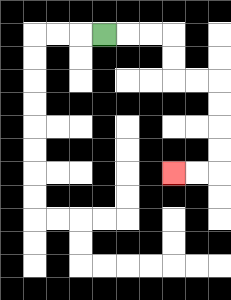{'start': '[4, 1]', 'end': '[7, 7]', 'path_directions': 'R,R,R,D,D,R,R,D,D,D,D,L,L', 'path_coordinates': '[[4, 1], [5, 1], [6, 1], [7, 1], [7, 2], [7, 3], [8, 3], [9, 3], [9, 4], [9, 5], [9, 6], [9, 7], [8, 7], [7, 7]]'}